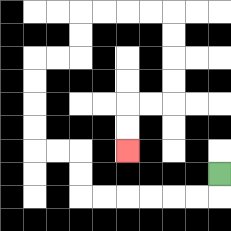{'start': '[9, 7]', 'end': '[5, 6]', 'path_directions': 'D,L,L,L,L,L,L,U,U,L,L,U,U,U,U,R,R,U,U,R,R,R,R,D,D,D,D,L,L,D,D', 'path_coordinates': '[[9, 7], [9, 8], [8, 8], [7, 8], [6, 8], [5, 8], [4, 8], [3, 8], [3, 7], [3, 6], [2, 6], [1, 6], [1, 5], [1, 4], [1, 3], [1, 2], [2, 2], [3, 2], [3, 1], [3, 0], [4, 0], [5, 0], [6, 0], [7, 0], [7, 1], [7, 2], [7, 3], [7, 4], [6, 4], [5, 4], [5, 5], [5, 6]]'}